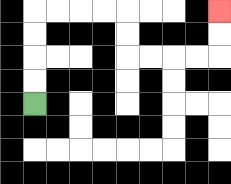{'start': '[1, 4]', 'end': '[9, 0]', 'path_directions': 'U,U,U,U,R,R,R,R,D,D,R,R,R,R,U,U', 'path_coordinates': '[[1, 4], [1, 3], [1, 2], [1, 1], [1, 0], [2, 0], [3, 0], [4, 0], [5, 0], [5, 1], [5, 2], [6, 2], [7, 2], [8, 2], [9, 2], [9, 1], [9, 0]]'}